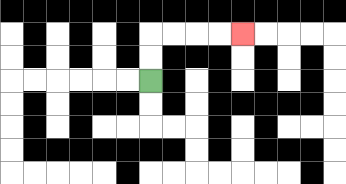{'start': '[6, 3]', 'end': '[10, 1]', 'path_directions': 'U,U,R,R,R,R', 'path_coordinates': '[[6, 3], [6, 2], [6, 1], [7, 1], [8, 1], [9, 1], [10, 1]]'}